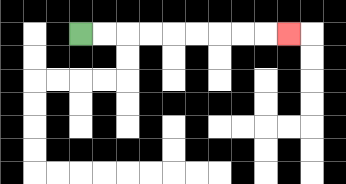{'start': '[3, 1]', 'end': '[12, 1]', 'path_directions': 'R,R,R,R,R,R,R,R,R', 'path_coordinates': '[[3, 1], [4, 1], [5, 1], [6, 1], [7, 1], [8, 1], [9, 1], [10, 1], [11, 1], [12, 1]]'}